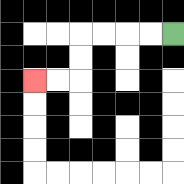{'start': '[7, 1]', 'end': '[1, 3]', 'path_directions': 'L,L,L,L,D,D,L,L', 'path_coordinates': '[[7, 1], [6, 1], [5, 1], [4, 1], [3, 1], [3, 2], [3, 3], [2, 3], [1, 3]]'}